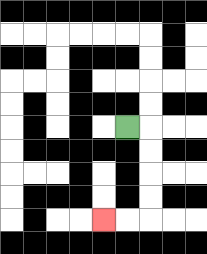{'start': '[5, 5]', 'end': '[4, 9]', 'path_directions': 'R,D,D,D,D,L,L', 'path_coordinates': '[[5, 5], [6, 5], [6, 6], [6, 7], [6, 8], [6, 9], [5, 9], [4, 9]]'}